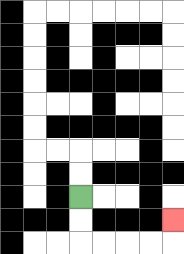{'start': '[3, 8]', 'end': '[7, 9]', 'path_directions': 'D,D,R,R,R,R,U', 'path_coordinates': '[[3, 8], [3, 9], [3, 10], [4, 10], [5, 10], [6, 10], [7, 10], [7, 9]]'}